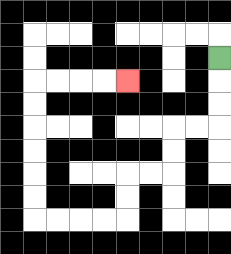{'start': '[9, 2]', 'end': '[5, 3]', 'path_directions': 'D,D,D,L,L,D,D,L,L,D,D,L,L,L,L,U,U,U,U,U,U,R,R,R,R', 'path_coordinates': '[[9, 2], [9, 3], [9, 4], [9, 5], [8, 5], [7, 5], [7, 6], [7, 7], [6, 7], [5, 7], [5, 8], [5, 9], [4, 9], [3, 9], [2, 9], [1, 9], [1, 8], [1, 7], [1, 6], [1, 5], [1, 4], [1, 3], [2, 3], [3, 3], [4, 3], [5, 3]]'}